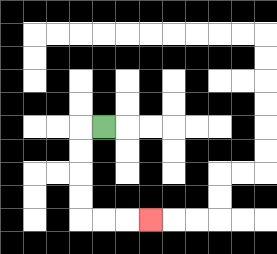{'start': '[4, 5]', 'end': '[6, 9]', 'path_directions': 'L,D,D,D,D,R,R,R', 'path_coordinates': '[[4, 5], [3, 5], [3, 6], [3, 7], [3, 8], [3, 9], [4, 9], [5, 9], [6, 9]]'}